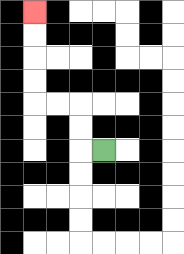{'start': '[4, 6]', 'end': '[1, 0]', 'path_directions': 'L,U,U,L,L,U,U,U,U', 'path_coordinates': '[[4, 6], [3, 6], [3, 5], [3, 4], [2, 4], [1, 4], [1, 3], [1, 2], [1, 1], [1, 0]]'}